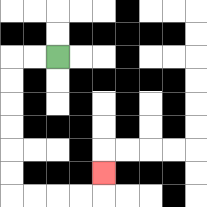{'start': '[2, 2]', 'end': '[4, 7]', 'path_directions': 'L,L,D,D,D,D,D,D,R,R,R,R,U', 'path_coordinates': '[[2, 2], [1, 2], [0, 2], [0, 3], [0, 4], [0, 5], [0, 6], [0, 7], [0, 8], [1, 8], [2, 8], [3, 8], [4, 8], [4, 7]]'}